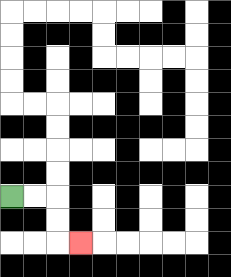{'start': '[0, 8]', 'end': '[3, 10]', 'path_directions': 'R,R,D,D,R', 'path_coordinates': '[[0, 8], [1, 8], [2, 8], [2, 9], [2, 10], [3, 10]]'}